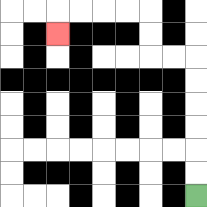{'start': '[8, 8]', 'end': '[2, 1]', 'path_directions': 'U,U,U,U,U,U,L,L,U,U,L,L,L,L,D', 'path_coordinates': '[[8, 8], [8, 7], [8, 6], [8, 5], [8, 4], [8, 3], [8, 2], [7, 2], [6, 2], [6, 1], [6, 0], [5, 0], [4, 0], [3, 0], [2, 0], [2, 1]]'}